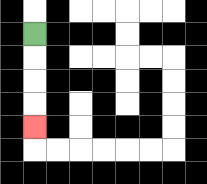{'start': '[1, 1]', 'end': '[1, 5]', 'path_directions': 'D,D,D,D', 'path_coordinates': '[[1, 1], [1, 2], [1, 3], [1, 4], [1, 5]]'}